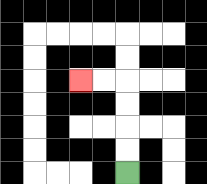{'start': '[5, 7]', 'end': '[3, 3]', 'path_directions': 'U,U,U,U,L,L', 'path_coordinates': '[[5, 7], [5, 6], [5, 5], [5, 4], [5, 3], [4, 3], [3, 3]]'}